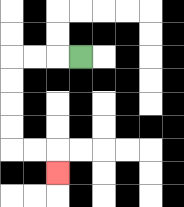{'start': '[3, 2]', 'end': '[2, 7]', 'path_directions': 'L,L,L,D,D,D,D,R,R,D', 'path_coordinates': '[[3, 2], [2, 2], [1, 2], [0, 2], [0, 3], [0, 4], [0, 5], [0, 6], [1, 6], [2, 6], [2, 7]]'}